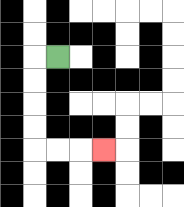{'start': '[2, 2]', 'end': '[4, 6]', 'path_directions': 'L,D,D,D,D,R,R,R', 'path_coordinates': '[[2, 2], [1, 2], [1, 3], [1, 4], [1, 5], [1, 6], [2, 6], [3, 6], [4, 6]]'}